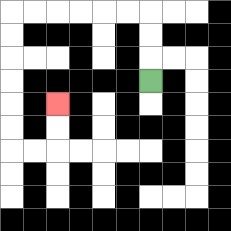{'start': '[6, 3]', 'end': '[2, 4]', 'path_directions': 'U,U,U,L,L,L,L,L,L,D,D,D,D,D,D,R,R,U,U', 'path_coordinates': '[[6, 3], [6, 2], [6, 1], [6, 0], [5, 0], [4, 0], [3, 0], [2, 0], [1, 0], [0, 0], [0, 1], [0, 2], [0, 3], [0, 4], [0, 5], [0, 6], [1, 6], [2, 6], [2, 5], [2, 4]]'}